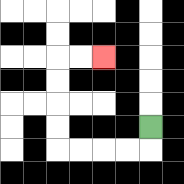{'start': '[6, 5]', 'end': '[4, 2]', 'path_directions': 'D,L,L,L,L,U,U,U,U,R,R', 'path_coordinates': '[[6, 5], [6, 6], [5, 6], [4, 6], [3, 6], [2, 6], [2, 5], [2, 4], [2, 3], [2, 2], [3, 2], [4, 2]]'}